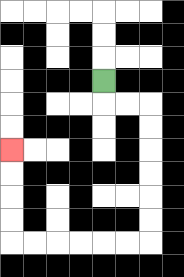{'start': '[4, 3]', 'end': '[0, 6]', 'path_directions': 'D,R,R,D,D,D,D,D,D,L,L,L,L,L,L,U,U,U,U', 'path_coordinates': '[[4, 3], [4, 4], [5, 4], [6, 4], [6, 5], [6, 6], [6, 7], [6, 8], [6, 9], [6, 10], [5, 10], [4, 10], [3, 10], [2, 10], [1, 10], [0, 10], [0, 9], [0, 8], [0, 7], [0, 6]]'}